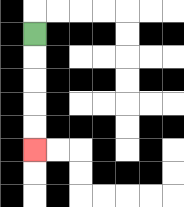{'start': '[1, 1]', 'end': '[1, 6]', 'path_directions': 'D,D,D,D,D', 'path_coordinates': '[[1, 1], [1, 2], [1, 3], [1, 4], [1, 5], [1, 6]]'}